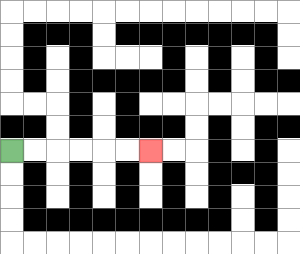{'start': '[0, 6]', 'end': '[6, 6]', 'path_directions': 'R,R,R,R,R,R', 'path_coordinates': '[[0, 6], [1, 6], [2, 6], [3, 6], [4, 6], [5, 6], [6, 6]]'}